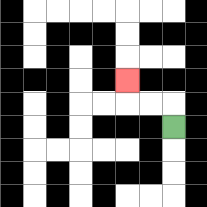{'start': '[7, 5]', 'end': '[5, 3]', 'path_directions': 'U,L,L,U', 'path_coordinates': '[[7, 5], [7, 4], [6, 4], [5, 4], [5, 3]]'}